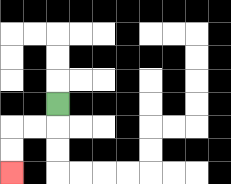{'start': '[2, 4]', 'end': '[0, 7]', 'path_directions': 'D,L,L,D,D', 'path_coordinates': '[[2, 4], [2, 5], [1, 5], [0, 5], [0, 6], [0, 7]]'}